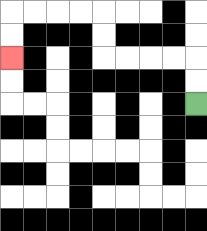{'start': '[8, 4]', 'end': '[0, 2]', 'path_directions': 'U,U,L,L,L,L,U,U,L,L,L,L,D,D', 'path_coordinates': '[[8, 4], [8, 3], [8, 2], [7, 2], [6, 2], [5, 2], [4, 2], [4, 1], [4, 0], [3, 0], [2, 0], [1, 0], [0, 0], [0, 1], [0, 2]]'}